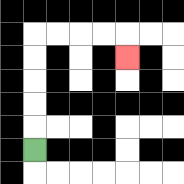{'start': '[1, 6]', 'end': '[5, 2]', 'path_directions': 'U,U,U,U,U,R,R,R,R,D', 'path_coordinates': '[[1, 6], [1, 5], [1, 4], [1, 3], [1, 2], [1, 1], [2, 1], [3, 1], [4, 1], [5, 1], [5, 2]]'}